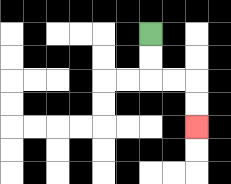{'start': '[6, 1]', 'end': '[8, 5]', 'path_directions': 'D,D,R,R,D,D', 'path_coordinates': '[[6, 1], [6, 2], [6, 3], [7, 3], [8, 3], [8, 4], [8, 5]]'}